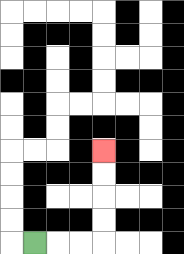{'start': '[1, 10]', 'end': '[4, 6]', 'path_directions': 'R,R,R,U,U,U,U', 'path_coordinates': '[[1, 10], [2, 10], [3, 10], [4, 10], [4, 9], [4, 8], [4, 7], [4, 6]]'}